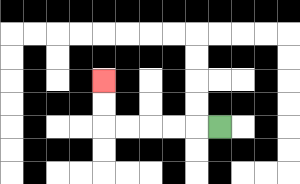{'start': '[9, 5]', 'end': '[4, 3]', 'path_directions': 'L,L,L,L,L,U,U', 'path_coordinates': '[[9, 5], [8, 5], [7, 5], [6, 5], [5, 5], [4, 5], [4, 4], [4, 3]]'}